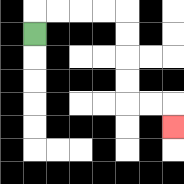{'start': '[1, 1]', 'end': '[7, 5]', 'path_directions': 'U,R,R,R,R,D,D,D,D,R,R,D', 'path_coordinates': '[[1, 1], [1, 0], [2, 0], [3, 0], [4, 0], [5, 0], [5, 1], [5, 2], [5, 3], [5, 4], [6, 4], [7, 4], [7, 5]]'}